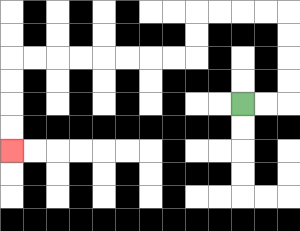{'start': '[10, 4]', 'end': '[0, 6]', 'path_directions': 'R,R,U,U,U,U,L,L,L,L,D,D,L,L,L,L,L,L,L,L,D,D,D,D', 'path_coordinates': '[[10, 4], [11, 4], [12, 4], [12, 3], [12, 2], [12, 1], [12, 0], [11, 0], [10, 0], [9, 0], [8, 0], [8, 1], [8, 2], [7, 2], [6, 2], [5, 2], [4, 2], [3, 2], [2, 2], [1, 2], [0, 2], [0, 3], [0, 4], [0, 5], [0, 6]]'}